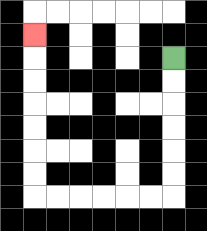{'start': '[7, 2]', 'end': '[1, 1]', 'path_directions': 'D,D,D,D,D,D,L,L,L,L,L,L,U,U,U,U,U,U,U', 'path_coordinates': '[[7, 2], [7, 3], [7, 4], [7, 5], [7, 6], [7, 7], [7, 8], [6, 8], [5, 8], [4, 8], [3, 8], [2, 8], [1, 8], [1, 7], [1, 6], [1, 5], [1, 4], [1, 3], [1, 2], [1, 1]]'}